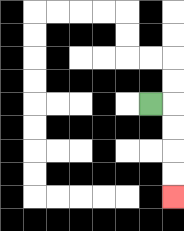{'start': '[6, 4]', 'end': '[7, 8]', 'path_directions': 'R,D,D,D,D', 'path_coordinates': '[[6, 4], [7, 4], [7, 5], [7, 6], [7, 7], [7, 8]]'}